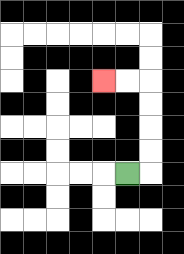{'start': '[5, 7]', 'end': '[4, 3]', 'path_directions': 'R,U,U,U,U,L,L', 'path_coordinates': '[[5, 7], [6, 7], [6, 6], [6, 5], [6, 4], [6, 3], [5, 3], [4, 3]]'}